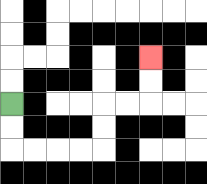{'start': '[0, 4]', 'end': '[6, 2]', 'path_directions': 'D,D,R,R,R,R,U,U,R,R,U,U', 'path_coordinates': '[[0, 4], [0, 5], [0, 6], [1, 6], [2, 6], [3, 6], [4, 6], [4, 5], [4, 4], [5, 4], [6, 4], [6, 3], [6, 2]]'}